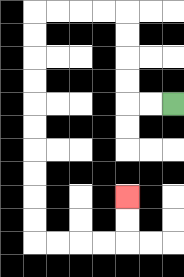{'start': '[7, 4]', 'end': '[5, 8]', 'path_directions': 'L,L,U,U,U,U,L,L,L,L,D,D,D,D,D,D,D,D,D,D,R,R,R,R,U,U', 'path_coordinates': '[[7, 4], [6, 4], [5, 4], [5, 3], [5, 2], [5, 1], [5, 0], [4, 0], [3, 0], [2, 0], [1, 0], [1, 1], [1, 2], [1, 3], [1, 4], [1, 5], [1, 6], [1, 7], [1, 8], [1, 9], [1, 10], [2, 10], [3, 10], [4, 10], [5, 10], [5, 9], [5, 8]]'}